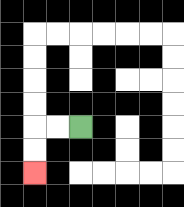{'start': '[3, 5]', 'end': '[1, 7]', 'path_directions': 'L,L,D,D', 'path_coordinates': '[[3, 5], [2, 5], [1, 5], [1, 6], [1, 7]]'}